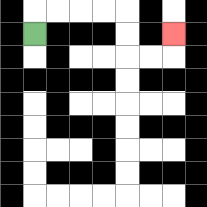{'start': '[1, 1]', 'end': '[7, 1]', 'path_directions': 'U,R,R,R,R,D,D,R,R,U', 'path_coordinates': '[[1, 1], [1, 0], [2, 0], [3, 0], [4, 0], [5, 0], [5, 1], [5, 2], [6, 2], [7, 2], [7, 1]]'}